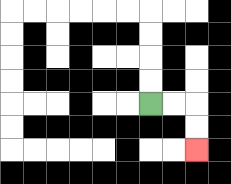{'start': '[6, 4]', 'end': '[8, 6]', 'path_directions': 'R,R,D,D', 'path_coordinates': '[[6, 4], [7, 4], [8, 4], [8, 5], [8, 6]]'}